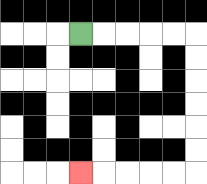{'start': '[3, 1]', 'end': '[3, 7]', 'path_directions': 'R,R,R,R,R,D,D,D,D,D,D,L,L,L,L,L', 'path_coordinates': '[[3, 1], [4, 1], [5, 1], [6, 1], [7, 1], [8, 1], [8, 2], [8, 3], [8, 4], [8, 5], [8, 6], [8, 7], [7, 7], [6, 7], [5, 7], [4, 7], [3, 7]]'}